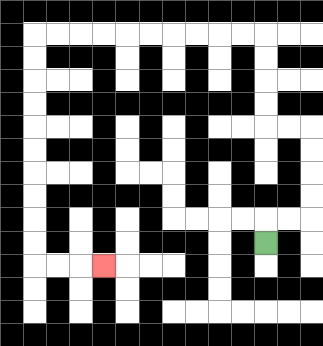{'start': '[11, 10]', 'end': '[4, 11]', 'path_directions': 'U,R,R,U,U,U,U,L,L,U,U,U,U,L,L,L,L,L,L,L,L,L,L,D,D,D,D,D,D,D,D,D,D,R,R,R', 'path_coordinates': '[[11, 10], [11, 9], [12, 9], [13, 9], [13, 8], [13, 7], [13, 6], [13, 5], [12, 5], [11, 5], [11, 4], [11, 3], [11, 2], [11, 1], [10, 1], [9, 1], [8, 1], [7, 1], [6, 1], [5, 1], [4, 1], [3, 1], [2, 1], [1, 1], [1, 2], [1, 3], [1, 4], [1, 5], [1, 6], [1, 7], [1, 8], [1, 9], [1, 10], [1, 11], [2, 11], [3, 11], [4, 11]]'}